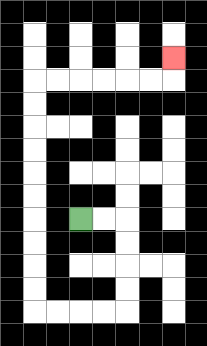{'start': '[3, 9]', 'end': '[7, 2]', 'path_directions': 'R,R,D,D,D,D,L,L,L,L,U,U,U,U,U,U,U,U,U,U,R,R,R,R,R,R,U', 'path_coordinates': '[[3, 9], [4, 9], [5, 9], [5, 10], [5, 11], [5, 12], [5, 13], [4, 13], [3, 13], [2, 13], [1, 13], [1, 12], [1, 11], [1, 10], [1, 9], [1, 8], [1, 7], [1, 6], [1, 5], [1, 4], [1, 3], [2, 3], [3, 3], [4, 3], [5, 3], [6, 3], [7, 3], [7, 2]]'}